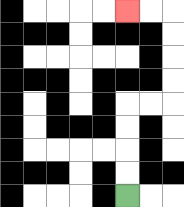{'start': '[5, 8]', 'end': '[5, 0]', 'path_directions': 'U,U,U,U,R,R,U,U,U,U,L,L', 'path_coordinates': '[[5, 8], [5, 7], [5, 6], [5, 5], [5, 4], [6, 4], [7, 4], [7, 3], [7, 2], [7, 1], [7, 0], [6, 0], [5, 0]]'}